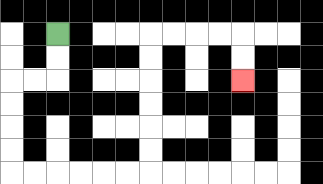{'start': '[2, 1]', 'end': '[10, 3]', 'path_directions': 'D,D,L,L,D,D,D,D,R,R,R,R,R,R,U,U,U,U,U,U,R,R,R,R,D,D', 'path_coordinates': '[[2, 1], [2, 2], [2, 3], [1, 3], [0, 3], [0, 4], [0, 5], [0, 6], [0, 7], [1, 7], [2, 7], [3, 7], [4, 7], [5, 7], [6, 7], [6, 6], [6, 5], [6, 4], [6, 3], [6, 2], [6, 1], [7, 1], [8, 1], [9, 1], [10, 1], [10, 2], [10, 3]]'}